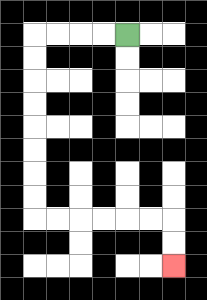{'start': '[5, 1]', 'end': '[7, 11]', 'path_directions': 'L,L,L,L,D,D,D,D,D,D,D,D,R,R,R,R,R,R,D,D', 'path_coordinates': '[[5, 1], [4, 1], [3, 1], [2, 1], [1, 1], [1, 2], [1, 3], [1, 4], [1, 5], [1, 6], [1, 7], [1, 8], [1, 9], [2, 9], [3, 9], [4, 9], [5, 9], [6, 9], [7, 9], [7, 10], [7, 11]]'}